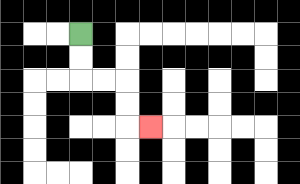{'start': '[3, 1]', 'end': '[6, 5]', 'path_directions': 'D,D,R,R,D,D,R', 'path_coordinates': '[[3, 1], [3, 2], [3, 3], [4, 3], [5, 3], [5, 4], [5, 5], [6, 5]]'}